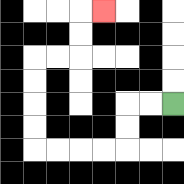{'start': '[7, 4]', 'end': '[4, 0]', 'path_directions': 'L,L,D,D,L,L,L,L,U,U,U,U,R,R,U,U,R', 'path_coordinates': '[[7, 4], [6, 4], [5, 4], [5, 5], [5, 6], [4, 6], [3, 6], [2, 6], [1, 6], [1, 5], [1, 4], [1, 3], [1, 2], [2, 2], [3, 2], [3, 1], [3, 0], [4, 0]]'}